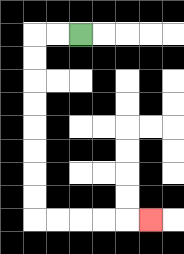{'start': '[3, 1]', 'end': '[6, 9]', 'path_directions': 'L,L,D,D,D,D,D,D,D,D,R,R,R,R,R', 'path_coordinates': '[[3, 1], [2, 1], [1, 1], [1, 2], [1, 3], [1, 4], [1, 5], [1, 6], [1, 7], [1, 8], [1, 9], [2, 9], [3, 9], [4, 9], [5, 9], [6, 9]]'}